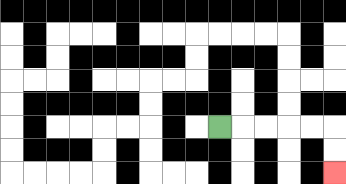{'start': '[9, 5]', 'end': '[14, 7]', 'path_directions': 'R,R,R,R,R,D,D', 'path_coordinates': '[[9, 5], [10, 5], [11, 5], [12, 5], [13, 5], [14, 5], [14, 6], [14, 7]]'}